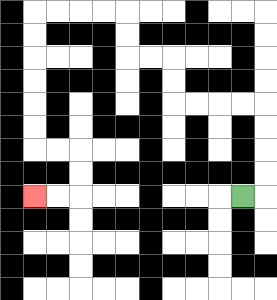{'start': '[10, 8]', 'end': '[1, 8]', 'path_directions': 'R,U,U,U,U,L,L,L,L,U,U,L,L,U,U,L,L,L,L,D,D,D,D,D,D,R,R,D,D,L,L', 'path_coordinates': '[[10, 8], [11, 8], [11, 7], [11, 6], [11, 5], [11, 4], [10, 4], [9, 4], [8, 4], [7, 4], [7, 3], [7, 2], [6, 2], [5, 2], [5, 1], [5, 0], [4, 0], [3, 0], [2, 0], [1, 0], [1, 1], [1, 2], [1, 3], [1, 4], [1, 5], [1, 6], [2, 6], [3, 6], [3, 7], [3, 8], [2, 8], [1, 8]]'}